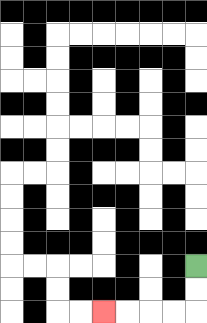{'start': '[8, 11]', 'end': '[4, 13]', 'path_directions': 'D,D,L,L,L,L', 'path_coordinates': '[[8, 11], [8, 12], [8, 13], [7, 13], [6, 13], [5, 13], [4, 13]]'}